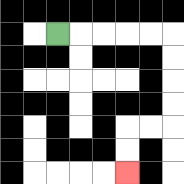{'start': '[2, 1]', 'end': '[5, 7]', 'path_directions': 'R,R,R,R,R,D,D,D,D,L,L,D,D', 'path_coordinates': '[[2, 1], [3, 1], [4, 1], [5, 1], [6, 1], [7, 1], [7, 2], [7, 3], [7, 4], [7, 5], [6, 5], [5, 5], [5, 6], [5, 7]]'}